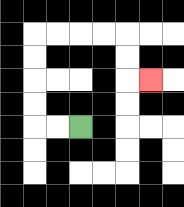{'start': '[3, 5]', 'end': '[6, 3]', 'path_directions': 'L,L,U,U,U,U,R,R,R,R,D,D,R', 'path_coordinates': '[[3, 5], [2, 5], [1, 5], [1, 4], [1, 3], [1, 2], [1, 1], [2, 1], [3, 1], [4, 1], [5, 1], [5, 2], [5, 3], [6, 3]]'}